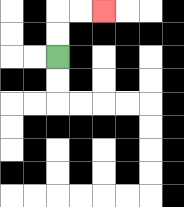{'start': '[2, 2]', 'end': '[4, 0]', 'path_directions': 'U,U,R,R', 'path_coordinates': '[[2, 2], [2, 1], [2, 0], [3, 0], [4, 0]]'}